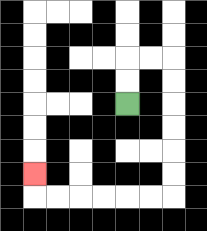{'start': '[5, 4]', 'end': '[1, 7]', 'path_directions': 'U,U,R,R,D,D,D,D,D,D,L,L,L,L,L,L,U', 'path_coordinates': '[[5, 4], [5, 3], [5, 2], [6, 2], [7, 2], [7, 3], [7, 4], [7, 5], [7, 6], [7, 7], [7, 8], [6, 8], [5, 8], [4, 8], [3, 8], [2, 8], [1, 8], [1, 7]]'}